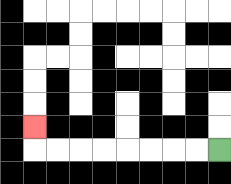{'start': '[9, 6]', 'end': '[1, 5]', 'path_directions': 'L,L,L,L,L,L,L,L,U', 'path_coordinates': '[[9, 6], [8, 6], [7, 6], [6, 6], [5, 6], [4, 6], [3, 6], [2, 6], [1, 6], [1, 5]]'}